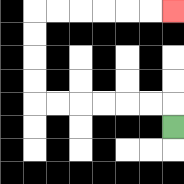{'start': '[7, 5]', 'end': '[7, 0]', 'path_directions': 'U,L,L,L,L,L,L,U,U,U,U,R,R,R,R,R,R', 'path_coordinates': '[[7, 5], [7, 4], [6, 4], [5, 4], [4, 4], [3, 4], [2, 4], [1, 4], [1, 3], [1, 2], [1, 1], [1, 0], [2, 0], [3, 0], [4, 0], [5, 0], [6, 0], [7, 0]]'}